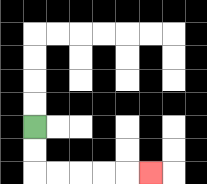{'start': '[1, 5]', 'end': '[6, 7]', 'path_directions': 'D,D,R,R,R,R,R', 'path_coordinates': '[[1, 5], [1, 6], [1, 7], [2, 7], [3, 7], [4, 7], [5, 7], [6, 7]]'}